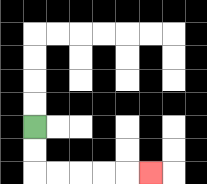{'start': '[1, 5]', 'end': '[6, 7]', 'path_directions': 'D,D,R,R,R,R,R', 'path_coordinates': '[[1, 5], [1, 6], [1, 7], [2, 7], [3, 7], [4, 7], [5, 7], [6, 7]]'}